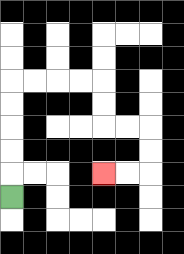{'start': '[0, 8]', 'end': '[4, 7]', 'path_directions': 'U,U,U,U,U,R,R,R,R,D,D,R,R,D,D,L,L', 'path_coordinates': '[[0, 8], [0, 7], [0, 6], [0, 5], [0, 4], [0, 3], [1, 3], [2, 3], [3, 3], [4, 3], [4, 4], [4, 5], [5, 5], [6, 5], [6, 6], [6, 7], [5, 7], [4, 7]]'}